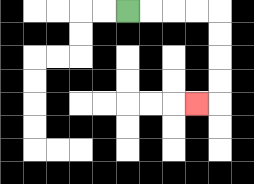{'start': '[5, 0]', 'end': '[8, 4]', 'path_directions': 'R,R,R,R,D,D,D,D,L', 'path_coordinates': '[[5, 0], [6, 0], [7, 0], [8, 0], [9, 0], [9, 1], [9, 2], [9, 3], [9, 4], [8, 4]]'}